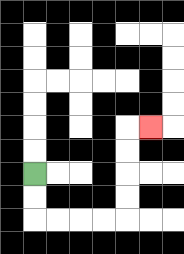{'start': '[1, 7]', 'end': '[6, 5]', 'path_directions': 'D,D,R,R,R,R,U,U,U,U,R', 'path_coordinates': '[[1, 7], [1, 8], [1, 9], [2, 9], [3, 9], [4, 9], [5, 9], [5, 8], [5, 7], [5, 6], [5, 5], [6, 5]]'}